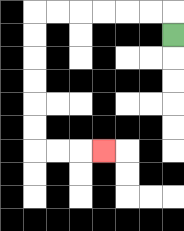{'start': '[7, 1]', 'end': '[4, 6]', 'path_directions': 'U,L,L,L,L,L,L,D,D,D,D,D,D,R,R,R', 'path_coordinates': '[[7, 1], [7, 0], [6, 0], [5, 0], [4, 0], [3, 0], [2, 0], [1, 0], [1, 1], [1, 2], [1, 3], [1, 4], [1, 5], [1, 6], [2, 6], [3, 6], [4, 6]]'}